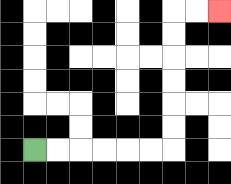{'start': '[1, 6]', 'end': '[9, 0]', 'path_directions': 'R,R,R,R,R,R,U,U,U,U,U,U,R,R', 'path_coordinates': '[[1, 6], [2, 6], [3, 6], [4, 6], [5, 6], [6, 6], [7, 6], [7, 5], [7, 4], [7, 3], [7, 2], [7, 1], [7, 0], [8, 0], [9, 0]]'}